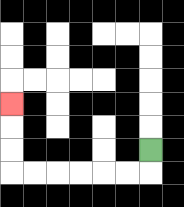{'start': '[6, 6]', 'end': '[0, 4]', 'path_directions': 'D,L,L,L,L,L,L,U,U,U', 'path_coordinates': '[[6, 6], [6, 7], [5, 7], [4, 7], [3, 7], [2, 7], [1, 7], [0, 7], [0, 6], [0, 5], [0, 4]]'}